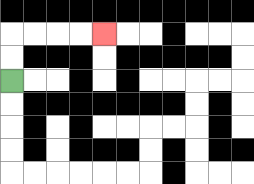{'start': '[0, 3]', 'end': '[4, 1]', 'path_directions': 'U,U,R,R,R,R', 'path_coordinates': '[[0, 3], [0, 2], [0, 1], [1, 1], [2, 1], [3, 1], [4, 1]]'}